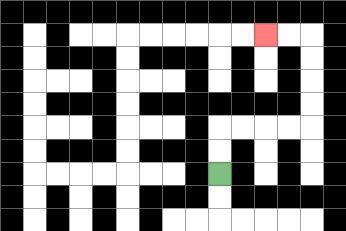{'start': '[9, 7]', 'end': '[11, 1]', 'path_directions': 'U,U,R,R,R,R,U,U,U,U,L,L', 'path_coordinates': '[[9, 7], [9, 6], [9, 5], [10, 5], [11, 5], [12, 5], [13, 5], [13, 4], [13, 3], [13, 2], [13, 1], [12, 1], [11, 1]]'}